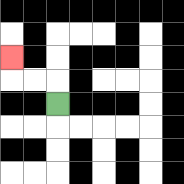{'start': '[2, 4]', 'end': '[0, 2]', 'path_directions': 'U,L,L,U', 'path_coordinates': '[[2, 4], [2, 3], [1, 3], [0, 3], [0, 2]]'}